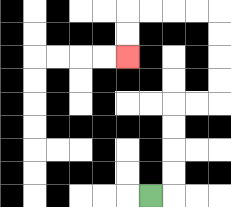{'start': '[6, 8]', 'end': '[5, 2]', 'path_directions': 'R,U,U,U,U,R,R,U,U,U,U,L,L,L,L,D,D', 'path_coordinates': '[[6, 8], [7, 8], [7, 7], [7, 6], [7, 5], [7, 4], [8, 4], [9, 4], [9, 3], [9, 2], [9, 1], [9, 0], [8, 0], [7, 0], [6, 0], [5, 0], [5, 1], [5, 2]]'}